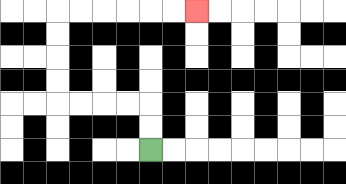{'start': '[6, 6]', 'end': '[8, 0]', 'path_directions': 'U,U,L,L,L,L,U,U,U,U,R,R,R,R,R,R', 'path_coordinates': '[[6, 6], [6, 5], [6, 4], [5, 4], [4, 4], [3, 4], [2, 4], [2, 3], [2, 2], [2, 1], [2, 0], [3, 0], [4, 0], [5, 0], [6, 0], [7, 0], [8, 0]]'}